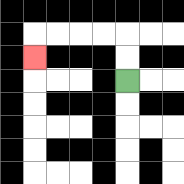{'start': '[5, 3]', 'end': '[1, 2]', 'path_directions': 'U,U,L,L,L,L,D', 'path_coordinates': '[[5, 3], [5, 2], [5, 1], [4, 1], [3, 1], [2, 1], [1, 1], [1, 2]]'}